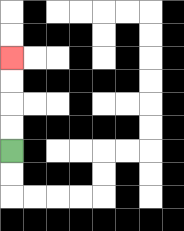{'start': '[0, 6]', 'end': '[0, 2]', 'path_directions': 'U,U,U,U', 'path_coordinates': '[[0, 6], [0, 5], [0, 4], [0, 3], [0, 2]]'}